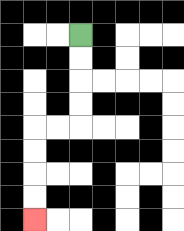{'start': '[3, 1]', 'end': '[1, 9]', 'path_directions': 'D,D,D,D,L,L,D,D,D,D', 'path_coordinates': '[[3, 1], [3, 2], [3, 3], [3, 4], [3, 5], [2, 5], [1, 5], [1, 6], [1, 7], [1, 8], [1, 9]]'}